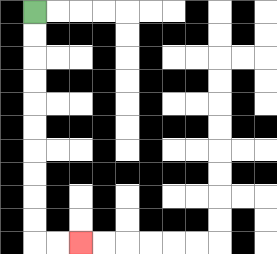{'start': '[1, 0]', 'end': '[3, 10]', 'path_directions': 'D,D,D,D,D,D,D,D,D,D,R,R', 'path_coordinates': '[[1, 0], [1, 1], [1, 2], [1, 3], [1, 4], [1, 5], [1, 6], [1, 7], [1, 8], [1, 9], [1, 10], [2, 10], [3, 10]]'}